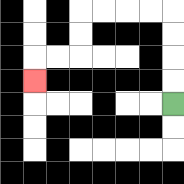{'start': '[7, 4]', 'end': '[1, 3]', 'path_directions': 'U,U,U,U,L,L,L,L,D,D,L,L,D', 'path_coordinates': '[[7, 4], [7, 3], [7, 2], [7, 1], [7, 0], [6, 0], [5, 0], [4, 0], [3, 0], [3, 1], [3, 2], [2, 2], [1, 2], [1, 3]]'}